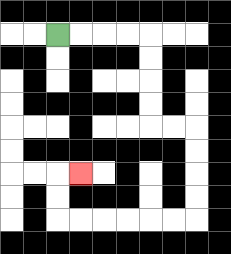{'start': '[2, 1]', 'end': '[3, 7]', 'path_directions': 'R,R,R,R,D,D,D,D,R,R,D,D,D,D,L,L,L,L,L,L,U,U,R', 'path_coordinates': '[[2, 1], [3, 1], [4, 1], [5, 1], [6, 1], [6, 2], [6, 3], [6, 4], [6, 5], [7, 5], [8, 5], [8, 6], [8, 7], [8, 8], [8, 9], [7, 9], [6, 9], [5, 9], [4, 9], [3, 9], [2, 9], [2, 8], [2, 7], [3, 7]]'}